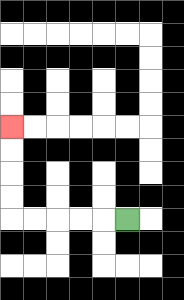{'start': '[5, 9]', 'end': '[0, 5]', 'path_directions': 'L,L,L,L,L,U,U,U,U', 'path_coordinates': '[[5, 9], [4, 9], [3, 9], [2, 9], [1, 9], [0, 9], [0, 8], [0, 7], [0, 6], [0, 5]]'}